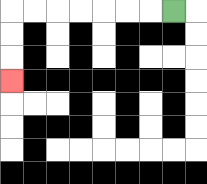{'start': '[7, 0]', 'end': '[0, 3]', 'path_directions': 'L,L,L,L,L,L,L,D,D,D', 'path_coordinates': '[[7, 0], [6, 0], [5, 0], [4, 0], [3, 0], [2, 0], [1, 0], [0, 0], [0, 1], [0, 2], [0, 3]]'}